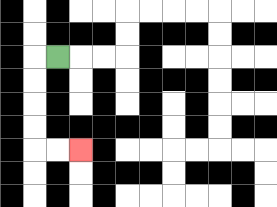{'start': '[2, 2]', 'end': '[3, 6]', 'path_directions': 'L,D,D,D,D,R,R', 'path_coordinates': '[[2, 2], [1, 2], [1, 3], [1, 4], [1, 5], [1, 6], [2, 6], [3, 6]]'}